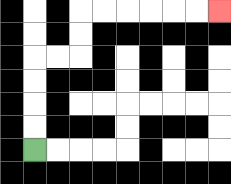{'start': '[1, 6]', 'end': '[9, 0]', 'path_directions': 'U,U,U,U,R,R,U,U,R,R,R,R,R,R', 'path_coordinates': '[[1, 6], [1, 5], [1, 4], [1, 3], [1, 2], [2, 2], [3, 2], [3, 1], [3, 0], [4, 0], [5, 0], [6, 0], [7, 0], [8, 0], [9, 0]]'}